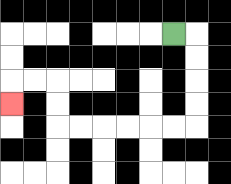{'start': '[7, 1]', 'end': '[0, 4]', 'path_directions': 'R,D,D,D,D,L,L,L,L,L,L,U,U,L,L,D', 'path_coordinates': '[[7, 1], [8, 1], [8, 2], [8, 3], [8, 4], [8, 5], [7, 5], [6, 5], [5, 5], [4, 5], [3, 5], [2, 5], [2, 4], [2, 3], [1, 3], [0, 3], [0, 4]]'}